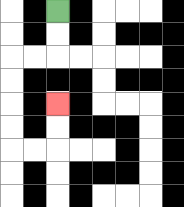{'start': '[2, 0]', 'end': '[2, 4]', 'path_directions': 'D,D,L,L,D,D,D,D,R,R,U,U', 'path_coordinates': '[[2, 0], [2, 1], [2, 2], [1, 2], [0, 2], [0, 3], [0, 4], [0, 5], [0, 6], [1, 6], [2, 6], [2, 5], [2, 4]]'}